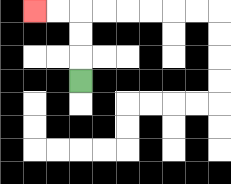{'start': '[3, 3]', 'end': '[1, 0]', 'path_directions': 'U,U,U,L,L', 'path_coordinates': '[[3, 3], [3, 2], [3, 1], [3, 0], [2, 0], [1, 0]]'}